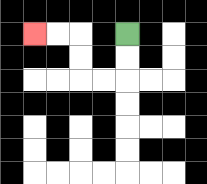{'start': '[5, 1]', 'end': '[1, 1]', 'path_directions': 'D,D,L,L,U,U,L,L', 'path_coordinates': '[[5, 1], [5, 2], [5, 3], [4, 3], [3, 3], [3, 2], [3, 1], [2, 1], [1, 1]]'}